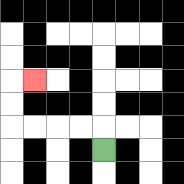{'start': '[4, 6]', 'end': '[1, 3]', 'path_directions': 'U,L,L,L,L,U,U,R', 'path_coordinates': '[[4, 6], [4, 5], [3, 5], [2, 5], [1, 5], [0, 5], [0, 4], [0, 3], [1, 3]]'}